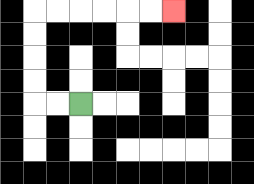{'start': '[3, 4]', 'end': '[7, 0]', 'path_directions': 'L,L,U,U,U,U,R,R,R,R,R,R', 'path_coordinates': '[[3, 4], [2, 4], [1, 4], [1, 3], [1, 2], [1, 1], [1, 0], [2, 0], [3, 0], [4, 0], [5, 0], [6, 0], [7, 0]]'}